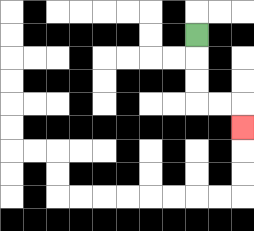{'start': '[8, 1]', 'end': '[10, 5]', 'path_directions': 'D,D,D,R,R,D', 'path_coordinates': '[[8, 1], [8, 2], [8, 3], [8, 4], [9, 4], [10, 4], [10, 5]]'}